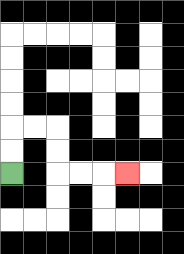{'start': '[0, 7]', 'end': '[5, 7]', 'path_directions': 'U,U,R,R,D,D,R,R,R', 'path_coordinates': '[[0, 7], [0, 6], [0, 5], [1, 5], [2, 5], [2, 6], [2, 7], [3, 7], [4, 7], [5, 7]]'}